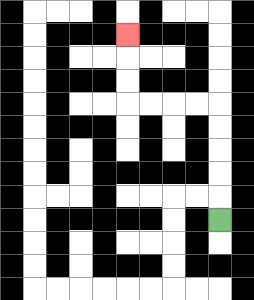{'start': '[9, 9]', 'end': '[5, 1]', 'path_directions': 'U,U,U,U,U,L,L,L,L,U,U,U', 'path_coordinates': '[[9, 9], [9, 8], [9, 7], [9, 6], [9, 5], [9, 4], [8, 4], [7, 4], [6, 4], [5, 4], [5, 3], [5, 2], [5, 1]]'}